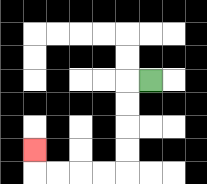{'start': '[6, 3]', 'end': '[1, 6]', 'path_directions': 'L,D,D,D,D,L,L,L,L,U', 'path_coordinates': '[[6, 3], [5, 3], [5, 4], [5, 5], [5, 6], [5, 7], [4, 7], [3, 7], [2, 7], [1, 7], [1, 6]]'}